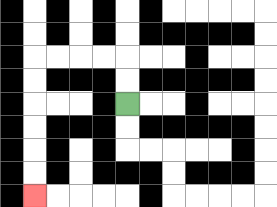{'start': '[5, 4]', 'end': '[1, 8]', 'path_directions': 'U,U,L,L,L,L,D,D,D,D,D,D', 'path_coordinates': '[[5, 4], [5, 3], [5, 2], [4, 2], [3, 2], [2, 2], [1, 2], [1, 3], [1, 4], [1, 5], [1, 6], [1, 7], [1, 8]]'}